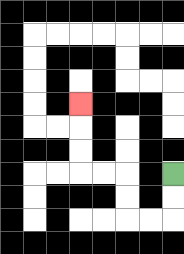{'start': '[7, 7]', 'end': '[3, 4]', 'path_directions': 'D,D,L,L,U,U,L,L,U,U,U', 'path_coordinates': '[[7, 7], [7, 8], [7, 9], [6, 9], [5, 9], [5, 8], [5, 7], [4, 7], [3, 7], [3, 6], [3, 5], [3, 4]]'}